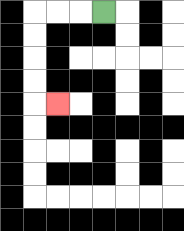{'start': '[4, 0]', 'end': '[2, 4]', 'path_directions': 'L,L,L,D,D,D,D,R', 'path_coordinates': '[[4, 0], [3, 0], [2, 0], [1, 0], [1, 1], [1, 2], [1, 3], [1, 4], [2, 4]]'}